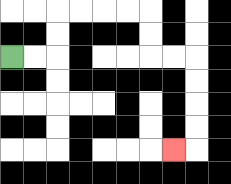{'start': '[0, 2]', 'end': '[7, 6]', 'path_directions': 'R,R,U,U,R,R,R,R,D,D,R,R,D,D,D,D,L', 'path_coordinates': '[[0, 2], [1, 2], [2, 2], [2, 1], [2, 0], [3, 0], [4, 0], [5, 0], [6, 0], [6, 1], [6, 2], [7, 2], [8, 2], [8, 3], [8, 4], [8, 5], [8, 6], [7, 6]]'}